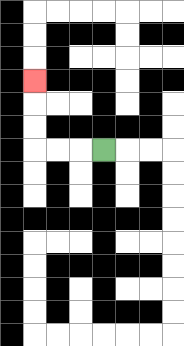{'start': '[4, 6]', 'end': '[1, 3]', 'path_directions': 'L,L,L,U,U,U', 'path_coordinates': '[[4, 6], [3, 6], [2, 6], [1, 6], [1, 5], [1, 4], [1, 3]]'}